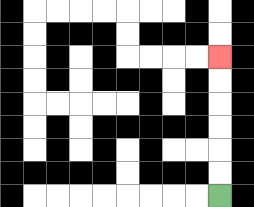{'start': '[9, 8]', 'end': '[9, 2]', 'path_directions': 'U,U,U,U,U,U', 'path_coordinates': '[[9, 8], [9, 7], [9, 6], [9, 5], [9, 4], [9, 3], [9, 2]]'}